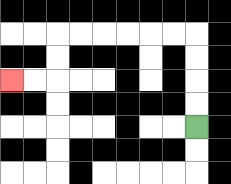{'start': '[8, 5]', 'end': '[0, 3]', 'path_directions': 'U,U,U,U,L,L,L,L,L,L,D,D,L,L', 'path_coordinates': '[[8, 5], [8, 4], [8, 3], [8, 2], [8, 1], [7, 1], [6, 1], [5, 1], [4, 1], [3, 1], [2, 1], [2, 2], [2, 3], [1, 3], [0, 3]]'}